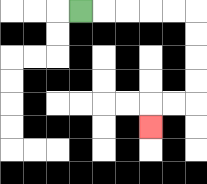{'start': '[3, 0]', 'end': '[6, 5]', 'path_directions': 'R,R,R,R,R,D,D,D,D,L,L,D', 'path_coordinates': '[[3, 0], [4, 0], [5, 0], [6, 0], [7, 0], [8, 0], [8, 1], [8, 2], [8, 3], [8, 4], [7, 4], [6, 4], [6, 5]]'}